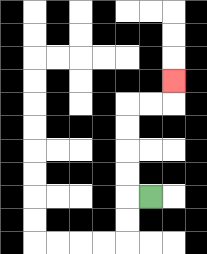{'start': '[6, 8]', 'end': '[7, 3]', 'path_directions': 'L,U,U,U,U,R,R,U', 'path_coordinates': '[[6, 8], [5, 8], [5, 7], [5, 6], [5, 5], [5, 4], [6, 4], [7, 4], [7, 3]]'}